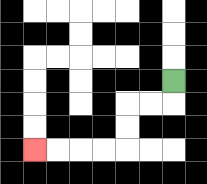{'start': '[7, 3]', 'end': '[1, 6]', 'path_directions': 'D,L,L,D,D,L,L,L,L', 'path_coordinates': '[[7, 3], [7, 4], [6, 4], [5, 4], [5, 5], [5, 6], [4, 6], [3, 6], [2, 6], [1, 6]]'}